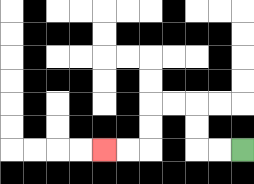{'start': '[10, 6]', 'end': '[4, 6]', 'path_directions': 'L,L,U,U,L,L,D,D,L,L', 'path_coordinates': '[[10, 6], [9, 6], [8, 6], [8, 5], [8, 4], [7, 4], [6, 4], [6, 5], [6, 6], [5, 6], [4, 6]]'}